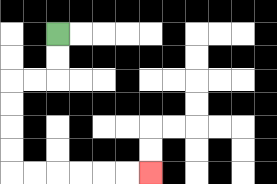{'start': '[2, 1]', 'end': '[6, 7]', 'path_directions': 'D,D,L,L,D,D,D,D,R,R,R,R,R,R', 'path_coordinates': '[[2, 1], [2, 2], [2, 3], [1, 3], [0, 3], [0, 4], [0, 5], [0, 6], [0, 7], [1, 7], [2, 7], [3, 7], [4, 7], [5, 7], [6, 7]]'}